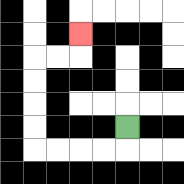{'start': '[5, 5]', 'end': '[3, 1]', 'path_directions': 'D,L,L,L,L,U,U,U,U,R,R,U', 'path_coordinates': '[[5, 5], [5, 6], [4, 6], [3, 6], [2, 6], [1, 6], [1, 5], [1, 4], [1, 3], [1, 2], [2, 2], [3, 2], [3, 1]]'}